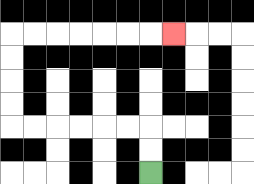{'start': '[6, 7]', 'end': '[7, 1]', 'path_directions': 'U,U,L,L,L,L,L,L,U,U,U,U,R,R,R,R,R,R,R', 'path_coordinates': '[[6, 7], [6, 6], [6, 5], [5, 5], [4, 5], [3, 5], [2, 5], [1, 5], [0, 5], [0, 4], [0, 3], [0, 2], [0, 1], [1, 1], [2, 1], [3, 1], [4, 1], [5, 1], [6, 1], [7, 1]]'}